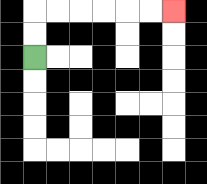{'start': '[1, 2]', 'end': '[7, 0]', 'path_directions': 'U,U,R,R,R,R,R,R', 'path_coordinates': '[[1, 2], [1, 1], [1, 0], [2, 0], [3, 0], [4, 0], [5, 0], [6, 0], [7, 0]]'}